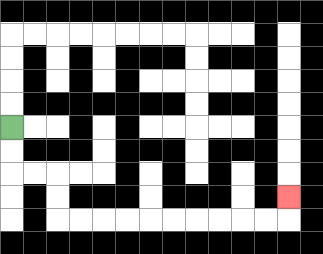{'start': '[0, 5]', 'end': '[12, 8]', 'path_directions': 'D,D,R,R,D,D,R,R,R,R,R,R,R,R,R,R,U', 'path_coordinates': '[[0, 5], [0, 6], [0, 7], [1, 7], [2, 7], [2, 8], [2, 9], [3, 9], [4, 9], [5, 9], [6, 9], [7, 9], [8, 9], [9, 9], [10, 9], [11, 9], [12, 9], [12, 8]]'}